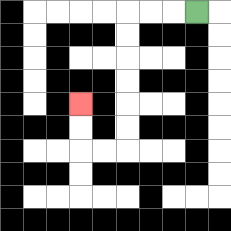{'start': '[8, 0]', 'end': '[3, 4]', 'path_directions': 'L,L,L,D,D,D,D,D,D,L,L,U,U', 'path_coordinates': '[[8, 0], [7, 0], [6, 0], [5, 0], [5, 1], [5, 2], [5, 3], [5, 4], [5, 5], [5, 6], [4, 6], [3, 6], [3, 5], [3, 4]]'}